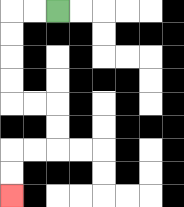{'start': '[2, 0]', 'end': '[0, 8]', 'path_directions': 'L,L,D,D,D,D,R,R,D,D,L,L,D,D', 'path_coordinates': '[[2, 0], [1, 0], [0, 0], [0, 1], [0, 2], [0, 3], [0, 4], [1, 4], [2, 4], [2, 5], [2, 6], [1, 6], [0, 6], [0, 7], [0, 8]]'}